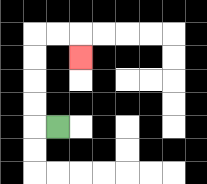{'start': '[2, 5]', 'end': '[3, 2]', 'path_directions': 'L,U,U,U,U,R,R,D', 'path_coordinates': '[[2, 5], [1, 5], [1, 4], [1, 3], [1, 2], [1, 1], [2, 1], [3, 1], [3, 2]]'}